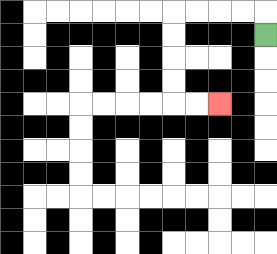{'start': '[11, 1]', 'end': '[9, 4]', 'path_directions': 'U,L,L,L,L,D,D,D,D,R,R', 'path_coordinates': '[[11, 1], [11, 0], [10, 0], [9, 0], [8, 0], [7, 0], [7, 1], [7, 2], [7, 3], [7, 4], [8, 4], [9, 4]]'}